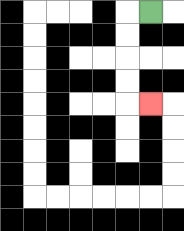{'start': '[6, 0]', 'end': '[6, 4]', 'path_directions': 'L,D,D,D,D,R', 'path_coordinates': '[[6, 0], [5, 0], [5, 1], [5, 2], [5, 3], [5, 4], [6, 4]]'}